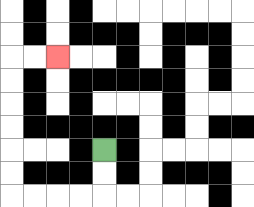{'start': '[4, 6]', 'end': '[2, 2]', 'path_directions': 'D,D,L,L,L,L,U,U,U,U,U,U,R,R', 'path_coordinates': '[[4, 6], [4, 7], [4, 8], [3, 8], [2, 8], [1, 8], [0, 8], [0, 7], [0, 6], [0, 5], [0, 4], [0, 3], [0, 2], [1, 2], [2, 2]]'}